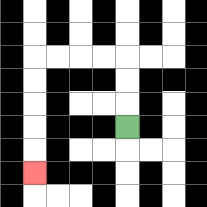{'start': '[5, 5]', 'end': '[1, 7]', 'path_directions': 'U,U,U,L,L,L,L,D,D,D,D,D', 'path_coordinates': '[[5, 5], [5, 4], [5, 3], [5, 2], [4, 2], [3, 2], [2, 2], [1, 2], [1, 3], [1, 4], [1, 5], [1, 6], [1, 7]]'}